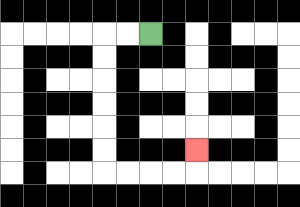{'start': '[6, 1]', 'end': '[8, 6]', 'path_directions': 'L,L,D,D,D,D,D,D,R,R,R,R,U', 'path_coordinates': '[[6, 1], [5, 1], [4, 1], [4, 2], [4, 3], [4, 4], [4, 5], [4, 6], [4, 7], [5, 7], [6, 7], [7, 7], [8, 7], [8, 6]]'}